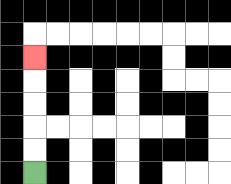{'start': '[1, 7]', 'end': '[1, 2]', 'path_directions': 'U,U,U,U,U', 'path_coordinates': '[[1, 7], [1, 6], [1, 5], [1, 4], [1, 3], [1, 2]]'}